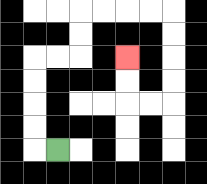{'start': '[2, 6]', 'end': '[5, 2]', 'path_directions': 'L,U,U,U,U,R,R,U,U,R,R,R,R,D,D,D,D,L,L,U,U', 'path_coordinates': '[[2, 6], [1, 6], [1, 5], [1, 4], [1, 3], [1, 2], [2, 2], [3, 2], [3, 1], [3, 0], [4, 0], [5, 0], [6, 0], [7, 0], [7, 1], [7, 2], [7, 3], [7, 4], [6, 4], [5, 4], [5, 3], [5, 2]]'}